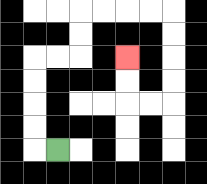{'start': '[2, 6]', 'end': '[5, 2]', 'path_directions': 'L,U,U,U,U,R,R,U,U,R,R,R,R,D,D,D,D,L,L,U,U', 'path_coordinates': '[[2, 6], [1, 6], [1, 5], [1, 4], [1, 3], [1, 2], [2, 2], [3, 2], [3, 1], [3, 0], [4, 0], [5, 0], [6, 0], [7, 0], [7, 1], [7, 2], [7, 3], [7, 4], [6, 4], [5, 4], [5, 3], [5, 2]]'}